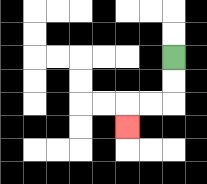{'start': '[7, 2]', 'end': '[5, 5]', 'path_directions': 'D,D,L,L,D', 'path_coordinates': '[[7, 2], [7, 3], [7, 4], [6, 4], [5, 4], [5, 5]]'}